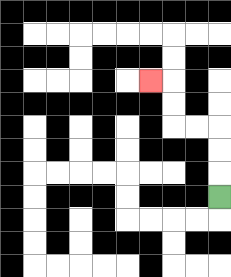{'start': '[9, 8]', 'end': '[6, 3]', 'path_directions': 'U,U,U,L,L,U,U,L', 'path_coordinates': '[[9, 8], [9, 7], [9, 6], [9, 5], [8, 5], [7, 5], [7, 4], [7, 3], [6, 3]]'}